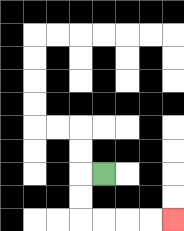{'start': '[4, 7]', 'end': '[7, 9]', 'path_directions': 'L,D,D,R,R,R,R', 'path_coordinates': '[[4, 7], [3, 7], [3, 8], [3, 9], [4, 9], [5, 9], [6, 9], [7, 9]]'}